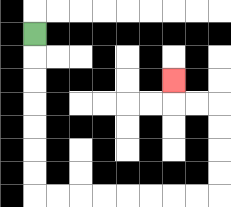{'start': '[1, 1]', 'end': '[7, 3]', 'path_directions': 'D,D,D,D,D,D,D,R,R,R,R,R,R,R,R,U,U,U,U,L,L,U', 'path_coordinates': '[[1, 1], [1, 2], [1, 3], [1, 4], [1, 5], [1, 6], [1, 7], [1, 8], [2, 8], [3, 8], [4, 8], [5, 8], [6, 8], [7, 8], [8, 8], [9, 8], [9, 7], [9, 6], [9, 5], [9, 4], [8, 4], [7, 4], [7, 3]]'}